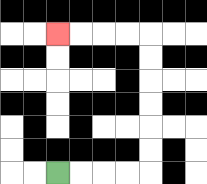{'start': '[2, 7]', 'end': '[2, 1]', 'path_directions': 'R,R,R,R,U,U,U,U,U,U,L,L,L,L', 'path_coordinates': '[[2, 7], [3, 7], [4, 7], [5, 7], [6, 7], [6, 6], [6, 5], [6, 4], [6, 3], [6, 2], [6, 1], [5, 1], [4, 1], [3, 1], [2, 1]]'}